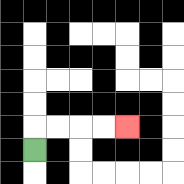{'start': '[1, 6]', 'end': '[5, 5]', 'path_directions': 'U,R,R,R,R', 'path_coordinates': '[[1, 6], [1, 5], [2, 5], [3, 5], [4, 5], [5, 5]]'}